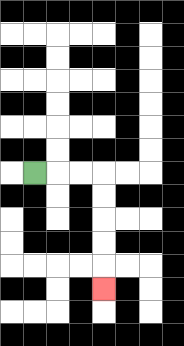{'start': '[1, 7]', 'end': '[4, 12]', 'path_directions': 'R,R,R,D,D,D,D,D', 'path_coordinates': '[[1, 7], [2, 7], [3, 7], [4, 7], [4, 8], [4, 9], [4, 10], [4, 11], [4, 12]]'}